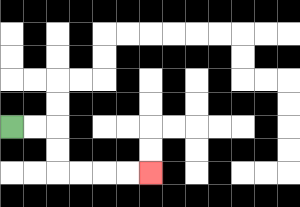{'start': '[0, 5]', 'end': '[6, 7]', 'path_directions': 'R,R,D,D,R,R,R,R', 'path_coordinates': '[[0, 5], [1, 5], [2, 5], [2, 6], [2, 7], [3, 7], [4, 7], [5, 7], [6, 7]]'}